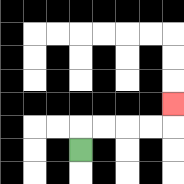{'start': '[3, 6]', 'end': '[7, 4]', 'path_directions': 'U,R,R,R,R,U', 'path_coordinates': '[[3, 6], [3, 5], [4, 5], [5, 5], [6, 5], [7, 5], [7, 4]]'}